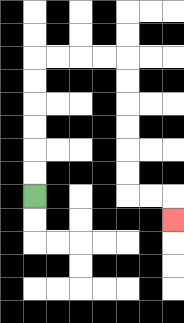{'start': '[1, 8]', 'end': '[7, 9]', 'path_directions': 'U,U,U,U,U,U,R,R,R,R,D,D,D,D,D,D,R,R,D', 'path_coordinates': '[[1, 8], [1, 7], [1, 6], [1, 5], [1, 4], [1, 3], [1, 2], [2, 2], [3, 2], [4, 2], [5, 2], [5, 3], [5, 4], [5, 5], [5, 6], [5, 7], [5, 8], [6, 8], [7, 8], [7, 9]]'}